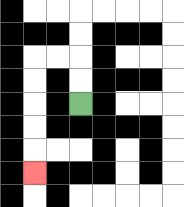{'start': '[3, 4]', 'end': '[1, 7]', 'path_directions': 'U,U,L,L,D,D,D,D,D', 'path_coordinates': '[[3, 4], [3, 3], [3, 2], [2, 2], [1, 2], [1, 3], [1, 4], [1, 5], [1, 6], [1, 7]]'}